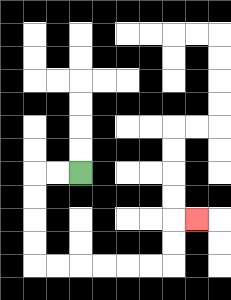{'start': '[3, 7]', 'end': '[8, 9]', 'path_directions': 'L,L,D,D,D,D,R,R,R,R,R,R,U,U,R', 'path_coordinates': '[[3, 7], [2, 7], [1, 7], [1, 8], [1, 9], [1, 10], [1, 11], [2, 11], [3, 11], [4, 11], [5, 11], [6, 11], [7, 11], [7, 10], [7, 9], [8, 9]]'}